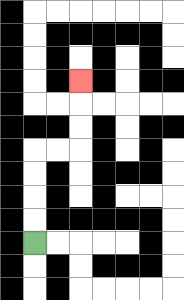{'start': '[1, 10]', 'end': '[3, 3]', 'path_directions': 'U,U,U,U,R,R,U,U,U', 'path_coordinates': '[[1, 10], [1, 9], [1, 8], [1, 7], [1, 6], [2, 6], [3, 6], [3, 5], [3, 4], [3, 3]]'}